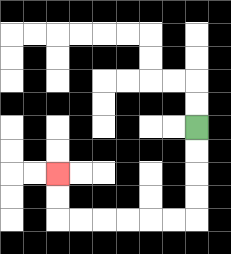{'start': '[8, 5]', 'end': '[2, 7]', 'path_directions': 'D,D,D,D,L,L,L,L,L,L,U,U', 'path_coordinates': '[[8, 5], [8, 6], [8, 7], [8, 8], [8, 9], [7, 9], [6, 9], [5, 9], [4, 9], [3, 9], [2, 9], [2, 8], [2, 7]]'}